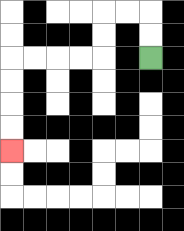{'start': '[6, 2]', 'end': '[0, 6]', 'path_directions': 'U,U,L,L,D,D,L,L,L,L,D,D,D,D', 'path_coordinates': '[[6, 2], [6, 1], [6, 0], [5, 0], [4, 0], [4, 1], [4, 2], [3, 2], [2, 2], [1, 2], [0, 2], [0, 3], [0, 4], [0, 5], [0, 6]]'}